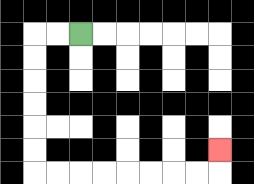{'start': '[3, 1]', 'end': '[9, 6]', 'path_directions': 'L,L,D,D,D,D,D,D,R,R,R,R,R,R,R,R,U', 'path_coordinates': '[[3, 1], [2, 1], [1, 1], [1, 2], [1, 3], [1, 4], [1, 5], [1, 6], [1, 7], [2, 7], [3, 7], [4, 7], [5, 7], [6, 7], [7, 7], [8, 7], [9, 7], [9, 6]]'}